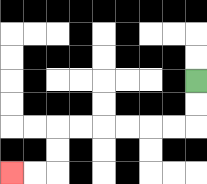{'start': '[8, 3]', 'end': '[0, 7]', 'path_directions': 'D,D,L,L,L,L,L,L,D,D,L,L', 'path_coordinates': '[[8, 3], [8, 4], [8, 5], [7, 5], [6, 5], [5, 5], [4, 5], [3, 5], [2, 5], [2, 6], [2, 7], [1, 7], [0, 7]]'}